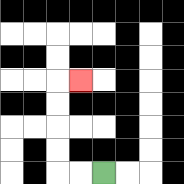{'start': '[4, 7]', 'end': '[3, 3]', 'path_directions': 'L,L,U,U,U,U,R', 'path_coordinates': '[[4, 7], [3, 7], [2, 7], [2, 6], [2, 5], [2, 4], [2, 3], [3, 3]]'}